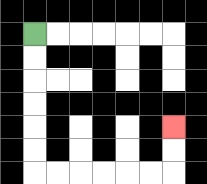{'start': '[1, 1]', 'end': '[7, 5]', 'path_directions': 'D,D,D,D,D,D,R,R,R,R,R,R,U,U', 'path_coordinates': '[[1, 1], [1, 2], [1, 3], [1, 4], [1, 5], [1, 6], [1, 7], [2, 7], [3, 7], [4, 7], [5, 7], [6, 7], [7, 7], [7, 6], [7, 5]]'}